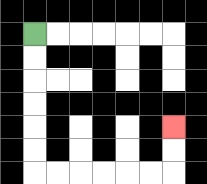{'start': '[1, 1]', 'end': '[7, 5]', 'path_directions': 'D,D,D,D,D,D,R,R,R,R,R,R,U,U', 'path_coordinates': '[[1, 1], [1, 2], [1, 3], [1, 4], [1, 5], [1, 6], [1, 7], [2, 7], [3, 7], [4, 7], [5, 7], [6, 7], [7, 7], [7, 6], [7, 5]]'}